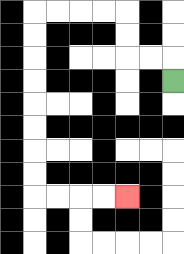{'start': '[7, 3]', 'end': '[5, 8]', 'path_directions': 'U,L,L,U,U,L,L,L,L,D,D,D,D,D,D,D,D,R,R,R,R', 'path_coordinates': '[[7, 3], [7, 2], [6, 2], [5, 2], [5, 1], [5, 0], [4, 0], [3, 0], [2, 0], [1, 0], [1, 1], [1, 2], [1, 3], [1, 4], [1, 5], [1, 6], [1, 7], [1, 8], [2, 8], [3, 8], [4, 8], [5, 8]]'}